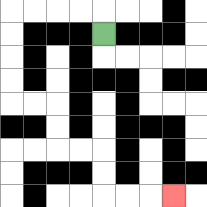{'start': '[4, 1]', 'end': '[7, 8]', 'path_directions': 'U,L,L,L,L,D,D,D,D,R,R,D,D,R,R,D,D,R,R,R', 'path_coordinates': '[[4, 1], [4, 0], [3, 0], [2, 0], [1, 0], [0, 0], [0, 1], [0, 2], [0, 3], [0, 4], [1, 4], [2, 4], [2, 5], [2, 6], [3, 6], [4, 6], [4, 7], [4, 8], [5, 8], [6, 8], [7, 8]]'}